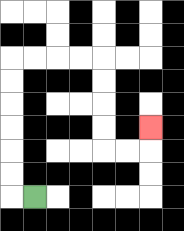{'start': '[1, 8]', 'end': '[6, 5]', 'path_directions': 'L,U,U,U,U,U,U,R,R,R,R,D,D,D,D,R,R,U', 'path_coordinates': '[[1, 8], [0, 8], [0, 7], [0, 6], [0, 5], [0, 4], [0, 3], [0, 2], [1, 2], [2, 2], [3, 2], [4, 2], [4, 3], [4, 4], [4, 5], [4, 6], [5, 6], [6, 6], [6, 5]]'}